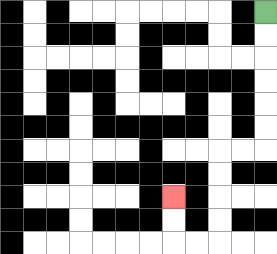{'start': '[11, 0]', 'end': '[7, 8]', 'path_directions': 'D,D,D,D,D,D,L,L,D,D,D,D,L,L,U,U', 'path_coordinates': '[[11, 0], [11, 1], [11, 2], [11, 3], [11, 4], [11, 5], [11, 6], [10, 6], [9, 6], [9, 7], [9, 8], [9, 9], [9, 10], [8, 10], [7, 10], [7, 9], [7, 8]]'}